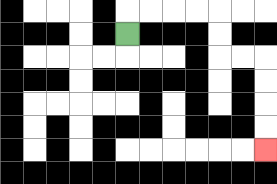{'start': '[5, 1]', 'end': '[11, 6]', 'path_directions': 'U,R,R,R,R,D,D,R,R,D,D,D,D', 'path_coordinates': '[[5, 1], [5, 0], [6, 0], [7, 0], [8, 0], [9, 0], [9, 1], [9, 2], [10, 2], [11, 2], [11, 3], [11, 4], [11, 5], [11, 6]]'}